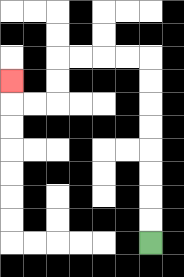{'start': '[6, 10]', 'end': '[0, 3]', 'path_directions': 'U,U,U,U,U,U,U,U,L,L,L,L,D,D,L,L,U', 'path_coordinates': '[[6, 10], [6, 9], [6, 8], [6, 7], [6, 6], [6, 5], [6, 4], [6, 3], [6, 2], [5, 2], [4, 2], [3, 2], [2, 2], [2, 3], [2, 4], [1, 4], [0, 4], [0, 3]]'}